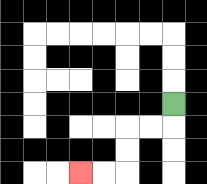{'start': '[7, 4]', 'end': '[3, 7]', 'path_directions': 'D,L,L,D,D,L,L', 'path_coordinates': '[[7, 4], [7, 5], [6, 5], [5, 5], [5, 6], [5, 7], [4, 7], [3, 7]]'}